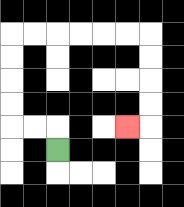{'start': '[2, 6]', 'end': '[5, 5]', 'path_directions': 'U,L,L,U,U,U,U,R,R,R,R,R,R,D,D,D,D,L', 'path_coordinates': '[[2, 6], [2, 5], [1, 5], [0, 5], [0, 4], [0, 3], [0, 2], [0, 1], [1, 1], [2, 1], [3, 1], [4, 1], [5, 1], [6, 1], [6, 2], [6, 3], [6, 4], [6, 5], [5, 5]]'}